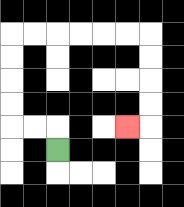{'start': '[2, 6]', 'end': '[5, 5]', 'path_directions': 'U,L,L,U,U,U,U,R,R,R,R,R,R,D,D,D,D,L', 'path_coordinates': '[[2, 6], [2, 5], [1, 5], [0, 5], [0, 4], [0, 3], [0, 2], [0, 1], [1, 1], [2, 1], [3, 1], [4, 1], [5, 1], [6, 1], [6, 2], [6, 3], [6, 4], [6, 5], [5, 5]]'}